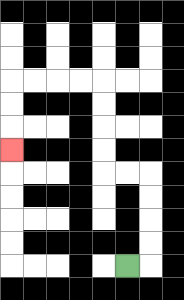{'start': '[5, 11]', 'end': '[0, 6]', 'path_directions': 'R,U,U,U,U,L,L,U,U,U,U,L,L,L,L,D,D,D', 'path_coordinates': '[[5, 11], [6, 11], [6, 10], [6, 9], [6, 8], [6, 7], [5, 7], [4, 7], [4, 6], [4, 5], [4, 4], [4, 3], [3, 3], [2, 3], [1, 3], [0, 3], [0, 4], [0, 5], [0, 6]]'}